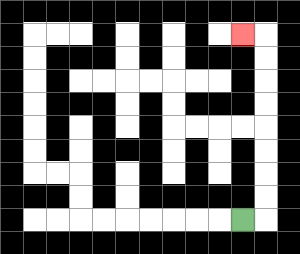{'start': '[10, 9]', 'end': '[10, 1]', 'path_directions': 'R,U,U,U,U,U,U,U,U,L', 'path_coordinates': '[[10, 9], [11, 9], [11, 8], [11, 7], [11, 6], [11, 5], [11, 4], [11, 3], [11, 2], [11, 1], [10, 1]]'}